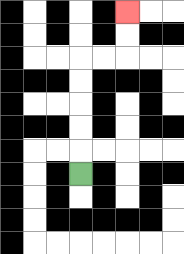{'start': '[3, 7]', 'end': '[5, 0]', 'path_directions': 'U,U,U,U,U,R,R,U,U', 'path_coordinates': '[[3, 7], [3, 6], [3, 5], [3, 4], [3, 3], [3, 2], [4, 2], [5, 2], [5, 1], [5, 0]]'}